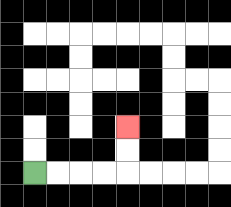{'start': '[1, 7]', 'end': '[5, 5]', 'path_directions': 'R,R,R,R,U,U', 'path_coordinates': '[[1, 7], [2, 7], [3, 7], [4, 7], [5, 7], [5, 6], [5, 5]]'}